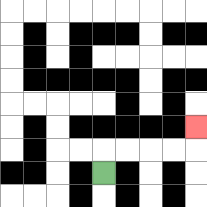{'start': '[4, 7]', 'end': '[8, 5]', 'path_directions': 'U,R,R,R,R,U', 'path_coordinates': '[[4, 7], [4, 6], [5, 6], [6, 6], [7, 6], [8, 6], [8, 5]]'}